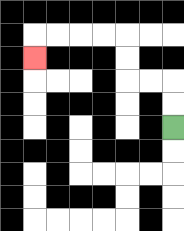{'start': '[7, 5]', 'end': '[1, 2]', 'path_directions': 'U,U,L,L,U,U,L,L,L,L,D', 'path_coordinates': '[[7, 5], [7, 4], [7, 3], [6, 3], [5, 3], [5, 2], [5, 1], [4, 1], [3, 1], [2, 1], [1, 1], [1, 2]]'}